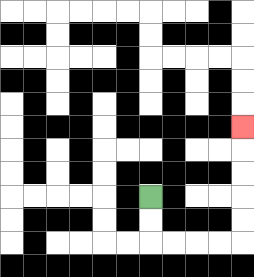{'start': '[6, 8]', 'end': '[10, 5]', 'path_directions': 'D,D,R,R,R,R,U,U,U,U,U', 'path_coordinates': '[[6, 8], [6, 9], [6, 10], [7, 10], [8, 10], [9, 10], [10, 10], [10, 9], [10, 8], [10, 7], [10, 6], [10, 5]]'}